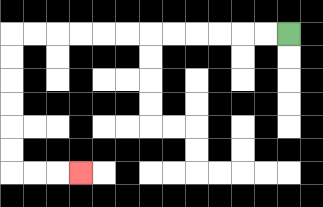{'start': '[12, 1]', 'end': '[3, 7]', 'path_directions': 'L,L,L,L,L,L,L,L,L,L,L,L,D,D,D,D,D,D,R,R,R', 'path_coordinates': '[[12, 1], [11, 1], [10, 1], [9, 1], [8, 1], [7, 1], [6, 1], [5, 1], [4, 1], [3, 1], [2, 1], [1, 1], [0, 1], [0, 2], [0, 3], [0, 4], [0, 5], [0, 6], [0, 7], [1, 7], [2, 7], [3, 7]]'}